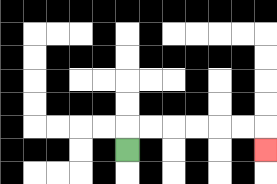{'start': '[5, 6]', 'end': '[11, 6]', 'path_directions': 'U,R,R,R,R,R,R,D', 'path_coordinates': '[[5, 6], [5, 5], [6, 5], [7, 5], [8, 5], [9, 5], [10, 5], [11, 5], [11, 6]]'}